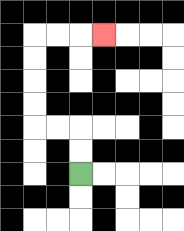{'start': '[3, 7]', 'end': '[4, 1]', 'path_directions': 'U,U,L,L,U,U,U,U,R,R,R', 'path_coordinates': '[[3, 7], [3, 6], [3, 5], [2, 5], [1, 5], [1, 4], [1, 3], [1, 2], [1, 1], [2, 1], [3, 1], [4, 1]]'}